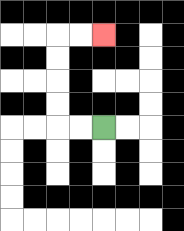{'start': '[4, 5]', 'end': '[4, 1]', 'path_directions': 'L,L,U,U,U,U,R,R', 'path_coordinates': '[[4, 5], [3, 5], [2, 5], [2, 4], [2, 3], [2, 2], [2, 1], [3, 1], [4, 1]]'}